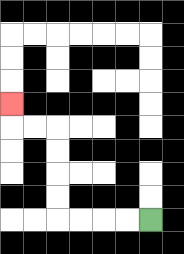{'start': '[6, 9]', 'end': '[0, 4]', 'path_directions': 'L,L,L,L,U,U,U,U,L,L,U', 'path_coordinates': '[[6, 9], [5, 9], [4, 9], [3, 9], [2, 9], [2, 8], [2, 7], [2, 6], [2, 5], [1, 5], [0, 5], [0, 4]]'}